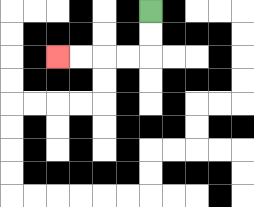{'start': '[6, 0]', 'end': '[2, 2]', 'path_directions': 'D,D,L,L,L,L', 'path_coordinates': '[[6, 0], [6, 1], [6, 2], [5, 2], [4, 2], [3, 2], [2, 2]]'}